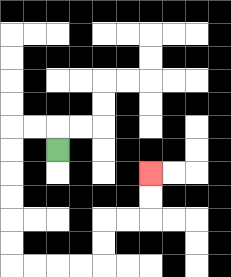{'start': '[2, 6]', 'end': '[6, 7]', 'path_directions': 'U,L,L,D,D,D,D,D,D,R,R,R,R,U,U,R,R,U,U', 'path_coordinates': '[[2, 6], [2, 5], [1, 5], [0, 5], [0, 6], [0, 7], [0, 8], [0, 9], [0, 10], [0, 11], [1, 11], [2, 11], [3, 11], [4, 11], [4, 10], [4, 9], [5, 9], [6, 9], [6, 8], [6, 7]]'}